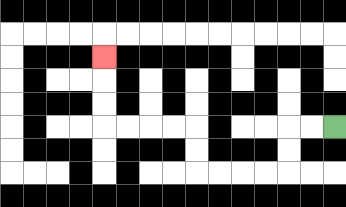{'start': '[14, 5]', 'end': '[4, 2]', 'path_directions': 'L,L,D,D,L,L,L,L,U,U,L,L,L,L,U,U,U', 'path_coordinates': '[[14, 5], [13, 5], [12, 5], [12, 6], [12, 7], [11, 7], [10, 7], [9, 7], [8, 7], [8, 6], [8, 5], [7, 5], [6, 5], [5, 5], [4, 5], [4, 4], [4, 3], [4, 2]]'}